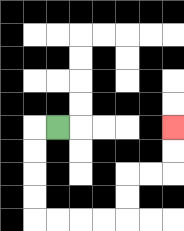{'start': '[2, 5]', 'end': '[7, 5]', 'path_directions': 'L,D,D,D,D,R,R,R,R,U,U,R,R,U,U', 'path_coordinates': '[[2, 5], [1, 5], [1, 6], [1, 7], [1, 8], [1, 9], [2, 9], [3, 9], [4, 9], [5, 9], [5, 8], [5, 7], [6, 7], [7, 7], [7, 6], [7, 5]]'}